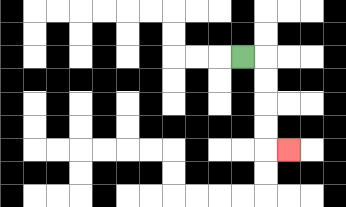{'start': '[10, 2]', 'end': '[12, 6]', 'path_directions': 'R,D,D,D,D,R', 'path_coordinates': '[[10, 2], [11, 2], [11, 3], [11, 4], [11, 5], [11, 6], [12, 6]]'}